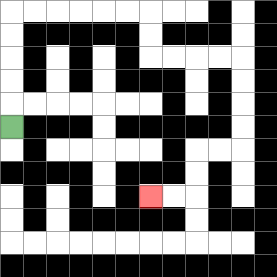{'start': '[0, 5]', 'end': '[6, 8]', 'path_directions': 'U,U,U,U,U,R,R,R,R,R,R,D,D,R,R,R,R,D,D,D,D,L,L,D,D,L,L', 'path_coordinates': '[[0, 5], [0, 4], [0, 3], [0, 2], [0, 1], [0, 0], [1, 0], [2, 0], [3, 0], [4, 0], [5, 0], [6, 0], [6, 1], [6, 2], [7, 2], [8, 2], [9, 2], [10, 2], [10, 3], [10, 4], [10, 5], [10, 6], [9, 6], [8, 6], [8, 7], [8, 8], [7, 8], [6, 8]]'}